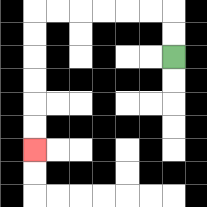{'start': '[7, 2]', 'end': '[1, 6]', 'path_directions': 'U,U,L,L,L,L,L,L,D,D,D,D,D,D', 'path_coordinates': '[[7, 2], [7, 1], [7, 0], [6, 0], [5, 0], [4, 0], [3, 0], [2, 0], [1, 0], [1, 1], [1, 2], [1, 3], [1, 4], [1, 5], [1, 6]]'}